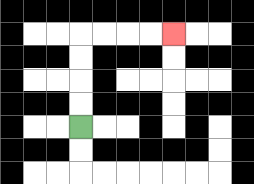{'start': '[3, 5]', 'end': '[7, 1]', 'path_directions': 'U,U,U,U,R,R,R,R', 'path_coordinates': '[[3, 5], [3, 4], [3, 3], [3, 2], [3, 1], [4, 1], [5, 1], [6, 1], [7, 1]]'}